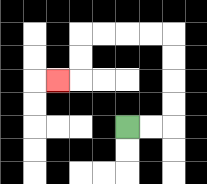{'start': '[5, 5]', 'end': '[2, 3]', 'path_directions': 'R,R,U,U,U,U,L,L,L,L,D,D,L', 'path_coordinates': '[[5, 5], [6, 5], [7, 5], [7, 4], [7, 3], [7, 2], [7, 1], [6, 1], [5, 1], [4, 1], [3, 1], [3, 2], [3, 3], [2, 3]]'}